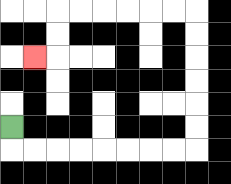{'start': '[0, 5]', 'end': '[1, 2]', 'path_directions': 'D,R,R,R,R,R,R,R,R,U,U,U,U,U,U,L,L,L,L,L,L,D,D,L', 'path_coordinates': '[[0, 5], [0, 6], [1, 6], [2, 6], [3, 6], [4, 6], [5, 6], [6, 6], [7, 6], [8, 6], [8, 5], [8, 4], [8, 3], [8, 2], [8, 1], [8, 0], [7, 0], [6, 0], [5, 0], [4, 0], [3, 0], [2, 0], [2, 1], [2, 2], [1, 2]]'}